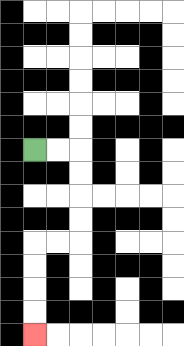{'start': '[1, 6]', 'end': '[1, 14]', 'path_directions': 'R,R,D,D,D,D,L,L,D,D,D,D', 'path_coordinates': '[[1, 6], [2, 6], [3, 6], [3, 7], [3, 8], [3, 9], [3, 10], [2, 10], [1, 10], [1, 11], [1, 12], [1, 13], [1, 14]]'}